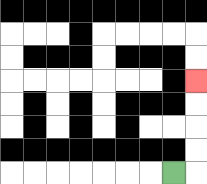{'start': '[7, 7]', 'end': '[8, 3]', 'path_directions': 'R,U,U,U,U', 'path_coordinates': '[[7, 7], [8, 7], [8, 6], [8, 5], [8, 4], [8, 3]]'}